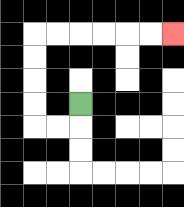{'start': '[3, 4]', 'end': '[7, 1]', 'path_directions': 'D,L,L,U,U,U,U,R,R,R,R,R,R', 'path_coordinates': '[[3, 4], [3, 5], [2, 5], [1, 5], [1, 4], [1, 3], [1, 2], [1, 1], [2, 1], [3, 1], [4, 1], [5, 1], [6, 1], [7, 1]]'}